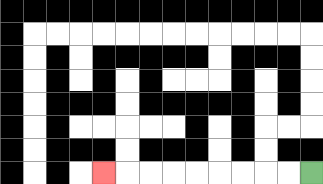{'start': '[13, 7]', 'end': '[4, 7]', 'path_directions': 'L,L,L,L,L,L,L,L,L', 'path_coordinates': '[[13, 7], [12, 7], [11, 7], [10, 7], [9, 7], [8, 7], [7, 7], [6, 7], [5, 7], [4, 7]]'}